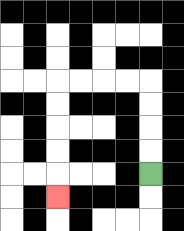{'start': '[6, 7]', 'end': '[2, 8]', 'path_directions': 'U,U,U,U,L,L,L,L,D,D,D,D,D', 'path_coordinates': '[[6, 7], [6, 6], [6, 5], [6, 4], [6, 3], [5, 3], [4, 3], [3, 3], [2, 3], [2, 4], [2, 5], [2, 6], [2, 7], [2, 8]]'}